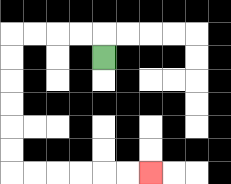{'start': '[4, 2]', 'end': '[6, 7]', 'path_directions': 'U,L,L,L,L,D,D,D,D,D,D,R,R,R,R,R,R', 'path_coordinates': '[[4, 2], [4, 1], [3, 1], [2, 1], [1, 1], [0, 1], [0, 2], [0, 3], [0, 4], [0, 5], [0, 6], [0, 7], [1, 7], [2, 7], [3, 7], [4, 7], [5, 7], [6, 7]]'}